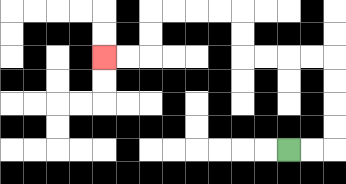{'start': '[12, 6]', 'end': '[4, 2]', 'path_directions': 'R,R,U,U,U,U,L,L,L,L,U,U,L,L,L,L,D,D,L,L', 'path_coordinates': '[[12, 6], [13, 6], [14, 6], [14, 5], [14, 4], [14, 3], [14, 2], [13, 2], [12, 2], [11, 2], [10, 2], [10, 1], [10, 0], [9, 0], [8, 0], [7, 0], [6, 0], [6, 1], [6, 2], [5, 2], [4, 2]]'}